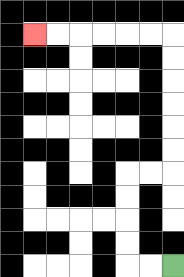{'start': '[7, 11]', 'end': '[1, 1]', 'path_directions': 'L,L,U,U,U,U,R,R,U,U,U,U,U,U,L,L,L,L,L,L', 'path_coordinates': '[[7, 11], [6, 11], [5, 11], [5, 10], [5, 9], [5, 8], [5, 7], [6, 7], [7, 7], [7, 6], [7, 5], [7, 4], [7, 3], [7, 2], [7, 1], [6, 1], [5, 1], [4, 1], [3, 1], [2, 1], [1, 1]]'}